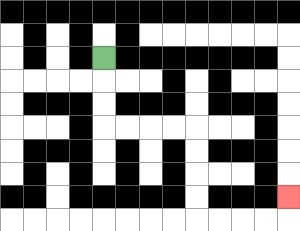{'start': '[4, 2]', 'end': '[12, 8]', 'path_directions': 'D,D,D,R,R,R,R,D,D,D,D,R,R,R,R,U', 'path_coordinates': '[[4, 2], [4, 3], [4, 4], [4, 5], [5, 5], [6, 5], [7, 5], [8, 5], [8, 6], [8, 7], [8, 8], [8, 9], [9, 9], [10, 9], [11, 9], [12, 9], [12, 8]]'}